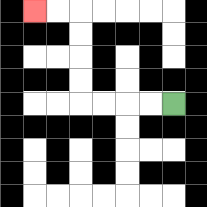{'start': '[7, 4]', 'end': '[1, 0]', 'path_directions': 'L,L,L,L,U,U,U,U,L,L', 'path_coordinates': '[[7, 4], [6, 4], [5, 4], [4, 4], [3, 4], [3, 3], [3, 2], [3, 1], [3, 0], [2, 0], [1, 0]]'}